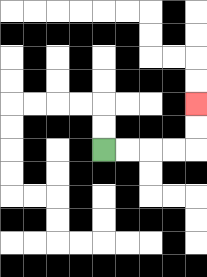{'start': '[4, 6]', 'end': '[8, 4]', 'path_directions': 'R,R,R,R,U,U', 'path_coordinates': '[[4, 6], [5, 6], [6, 6], [7, 6], [8, 6], [8, 5], [8, 4]]'}